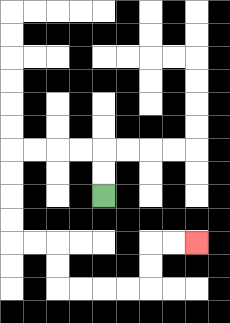{'start': '[4, 8]', 'end': '[8, 10]', 'path_directions': 'U,U,L,L,L,L,D,D,D,D,R,R,D,D,R,R,R,R,U,U,R,R', 'path_coordinates': '[[4, 8], [4, 7], [4, 6], [3, 6], [2, 6], [1, 6], [0, 6], [0, 7], [0, 8], [0, 9], [0, 10], [1, 10], [2, 10], [2, 11], [2, 12], [3, 12], [4, 12], [5, 12], [6, 12], [6, 11], [6, 10], [7, 10], [8, 10]]'}